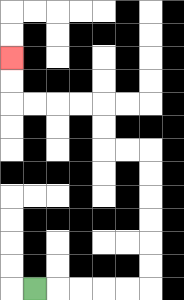{'start': '[1, 12]', 'end': '[0, 2]', 'path_directions': 'R,R,R,R,R,U,U,U,U,U,U,L,L,U,U,L,L,L,L,U,U', 'path_coordinates': '[[1, 12], [2, 12], [3, 12], [4, 12], [5, 12], [6, 12], [6, 11], [6, 10], [6, 9], [6, 8], [6, 7], [6, 6], [5, 6], [4, 6], [4, 5], [4, 4], [3, 4], [2, 4], [1, 4], [0, 4], [0, 3], [0, 2]]'}